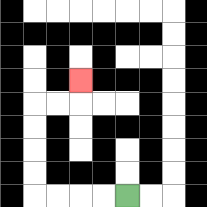{'start': '[5, 8]', 'end': '[3, 3]', 'path_directions': 'L,L,L,L,U,U,U,U,R,R,U', 'path_coordinates': '[[5, 8], [4, 8], [3, 8], [2, 8], [1, 8], [1, 7], [1, 6], [1, 5], [1, 4], [2, 4], [3, 4], [3, 3]]'}